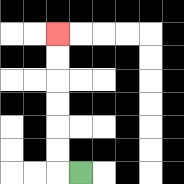{'start': '[3, 7]', 'end': '[2, 1]', 'path_directions': 'L,U,U,U,U,U,U', 'path_coordinates': '[[3, 7], [2, 7], [2, 6], [2, 5], [2, 4], [2, 3], [2, 2], [2, 1]]'}